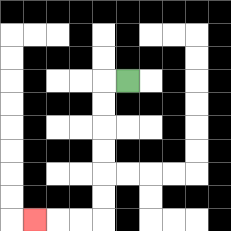{'start': '[5, 3]', 'end': '[1, 9]', 'path_directions': 'L,D,D,D,D,D,D,L,L,L', 'path_coordinates': '[[5, 3], [4, 3], [4, 4], [4, 5], [4, 6], [4, 7], [4, 8], [4, 9], [3, 9], [2, 9], [1, 9]]'}